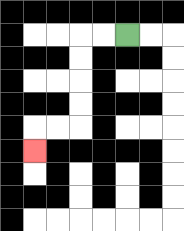{'start': '[5, 1]', 'end': '[1, 6]', 'path_directions': 'L,L,D,D,D,D,L,L,D', 'path_coordinates': '[[5, 1], [4, 1], [3, 1], [3, 2], [3, 3], [3, 4], [3, 5], [2, 5], [1, 5], [1, 6]]'}